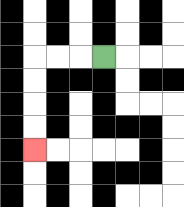{'start': '[4, 2]', 'end': '[1, 6]', 'path_directions': 'L,L,L,D,D,D,D', 'path_coordinates': '[[4, 2], [3, 2], [2, 2], [1, 2], [1, 3], [1, 4], [1, 5], [1, 6]]'}